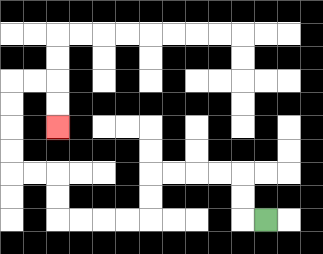{'start': '[11, 9]', 'end': '[2, 5]', 'path_directions': 'L,U,U,L,L,L,L,D,D,L,L,L,L,U,U,L,L,U,U,U,U,R,R,D,D', 'path_coordinates': '[[11, 9], [10, 9], [10, 8], [10, 7], [9, 7], [8, 7], [7, 7], [6, 7], [6, 8], [6, 9], [5, 9], [4, 9], [3, 9], [2, 9], [2, 8], [2, 7], [1, 7], [0, 7], [0, 6], [0, 5], [0, 4], [0, 3], [1, 3], [2, 3], [2, 4], [2, 5]]'}